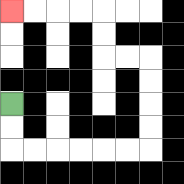{'start': '[0, 4]', 'end': '[0, 0]', 'path_directions': 'D,D,R,R,R,R,R,R,U,U,U,U,L,L,U,U,L,L,L,L', 'path_coordinates': '[[0, 4], [0, 5], [0, 6], [1, 6], [2, 6], [3, 6], [4, 6], [5, 6], [6, 6], [6, 5], [6, 4], [6, 3], [6, 2], [5, 2], [4, 2], [4, 1], [4, 0], [3, 0], [2, 0], [1, 0], [0, 0]]'}